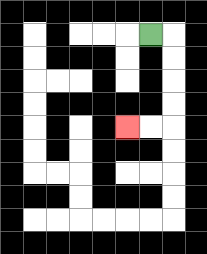{'start': '[6, 1]', 'end': '[5, 5]', 'path_directions': 'R,D,D,D,D,L,L', 'path_coordinates': '[[6, 1], [7, 1], [7, 2], [7, 3], [7, 4], [7, 5], [6, 5], [5, 5]]'}